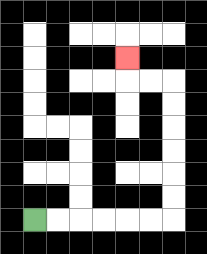{'start': '[1, 9]', 'end': '[5, 2]', 'path_directions': 'R,R,R,R,R,R,U,U,U,U,U,U,L,L,U', 'path_coordinates': '[[1, 9], [2, 9], [3, 9], [4, 9], [5, 9], [6, 9], [7, 9], [7, 8], [7, 7], [7, 6], [7, 5], [7, 4], [7, 3], [6, 3], [5, 3], [5, 2]]'}